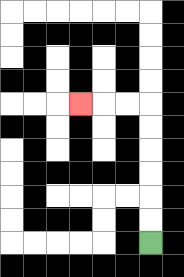{'start': '[6, 10]', 'end': '[3, 4]', 'path_directions': 'U,U,U,U,U,U,L,L,L', 'path_coordinates': '[[6, 10], [6, 9], [6, 8], [6, 7], [6, 6], [6, 5], [6, 4], [5, 4], [4, 4], [3, 4]]'}